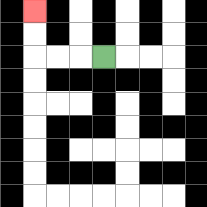{'start': '[4, 2]', 'end': '[1, 0]', 'path_directions': 'L,L,L,U,U', 'path_coordinates': '[[4, 2], [3, 2], [2, 2], [1, 2], [1, 1], [1, 0]]'}